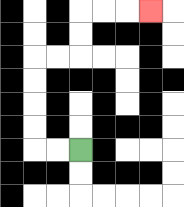{'start': '[3, 6]', 'end': '[6, 0]', 'path_directions': 'L,L,U,U,U,U,R,R,U,U,R,R,R', 'path_coordinates': '[[3, 6], [2, 6], [1, 6], [1, 5], [1, 4], [1, 3], [1, 2], [2, 2], [3, 2], [3, 1], [3, 0], [4, 0], [5, 0], [6, 0]]'}